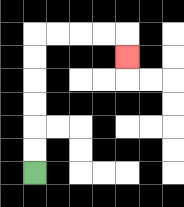{'start': '[1, 7]', 'end': '[5, 2]', 'path_directions': 'U,U,U,U,U,U,R,R,R,R,D', 'path_coordinates': '[[1, 7], [1, 6], [1, 5], [1, 4], [1, 3], [1, 2], [1, 1], [2, 1], [3, 1], [4, 1], [5, 1], [5, 2]]'}